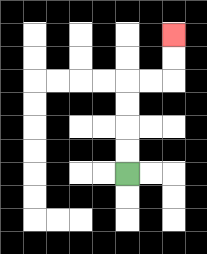{'start': '[5, 7]', 'end': '[7, 1]', 'path_directions': 'U,U,U,U,R,R,U,U', 'path_coordinates': '[[5, 7], [5, 6], [5, 5], [5, 4], [5, 3], [6, 3], [7, 3], [7, 2], [7, 1]]'}